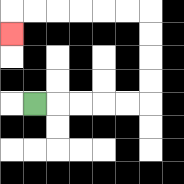{'start': '[1, 4]', 'end': '[0, 1]', 'path_directions': 'R,R,R,R,R,U,U,U,U,L,L,L,L,L,L,D', 'path_coordinates': '[[1, 4], [2, 4], [3, 4], [4, 4], [5, 4], [6, 4], [6, 3], [6, 2], [6, 1], [6, 0], [5, 0], [4, 0], [3, 0], [2, 0], [1, 0], [0, 0], [0, 1]]'}